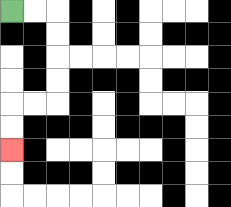{'start': '[0, 0]', 'end': '[0, 6]', 'path_directions': 'R,R,D,D,D,D,L,L,D,D', 'path_coordinates': '[[0, 0], [1, 0], [2, 0], [2, 1], [2, 2], [2, 3], [2, 4], [1, 4], [0, 4], [0, 5], [0, 6]]'}